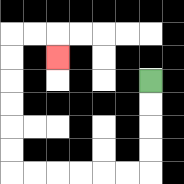{'start': '[6, 3]', 'end': '[2, 2]', 'path_directions': 'D,D,D,D,L,L,L,L,L,L,U,U,U,U,U,U,R,R,D', 'path_coordinates': '[[6, 3], [6, 4], [6, 5], [6, 6], [6, 7], [5, 7], [4, 7], [3, 7], [2, 7], [1, 7], [0, 7], [0, 6], [0, 5], [0, 4], [0, 3], [0, 2], [0, 1], [1, 1], [2, 1], [2, 2]]'}